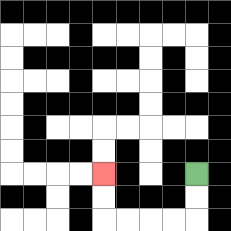{'start': '[8, 7]', 'end': '[4, 7]', 'path_directions': 'D,D,L,L,L,L,U,U', 'path_coordinates': '[[8, 7], [8, 8], [8, 9], [7, 9], [6, 9], [5, 9], [4, 9], [4, 8], [4, 7]]'}